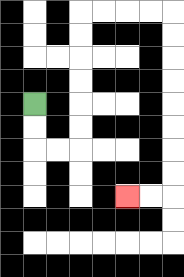{'start': '[1, 4]', 'end': '[5, 8]', 'path_directions': 'D,D,R,R,U,U,U,U,U,U,R,R,R,R,D,D,D,D,D,D,D,D,L,L', 'path_coordinates': '[[1, 4], [1, 5], [1, 6], [2, 6], [3, 6], [3, 5], [3, 4], [3, 3], [3, 2], [3, 1], [3, 0], [4, 0], [5, 0], [6, 0], [7, 0], [7, 1], [7, 2], [7, 3], [7, 4], [7, 5], [7, 6], [7, 7], [7, 8], [6, 8], [5, 8]]'}